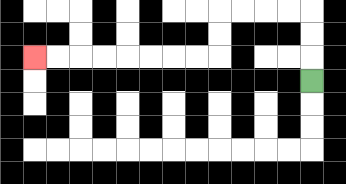{'start': '[13, 3]', 'end': '[1, 2]', 'path_directions': 'U,U,U,L,L,L,L,D,D,L,L,L,L,L,L,L,L', 'path_coordinates': '[[13, 3], [13, 2], [13, 1], [13, 0], [12, 0], [11, 0], [10, 0], [9, 0], [9, 1], [9, 2], [8, 2], [7, 2], [6, 2], [5, 2], [4, 2], [3, 2], [2, 2], [1, 2]]'}